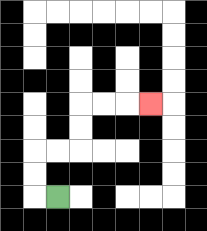{'start': '[2, 8]', 'end': '[6, 4]', 'path_directions': 'L,U,U,R,R,U,U,R,R,R', 'path_coordinates': '[[2, 8], [1, 8], [1, 7], [1, 6], [2, 6], [3, 6], [3, 5], [3, 4], [4, 4], [5, 4], [6, 4]]'}